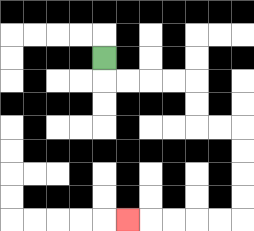{'start': '[4, 2]', 'end': '[5, 9]', 'path_directions': 'D,R,R,R,R,D,D,R,R,D,D,D,D,L,L,L,L,L', 'path_coordinates': '[[4, 2], [4, 3], [5, 3], [6, 3], [7, 3], [8, 3], [8, 4], [8, 5], [9, 5], [10, 5], [10, 6], [10, 7], [10, 8], [10, 9], [9, 9], [8, 9], [7, 9], [6, 9], [5, 9]]'}